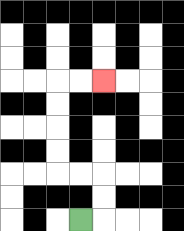{'start': '[3, 9]', 'end': '[4, 3]', 'path_directions': 'R,U,U,L,L,U,U,U,U,R,R', 'path_coordinates': '[[3, 9], [4, 9], [4, 8], [4, 7], [3, 7], [2, 7], [2, 6], [2, 5], [2, 4], [2, 3], [3, 3], [4, 3]]'}